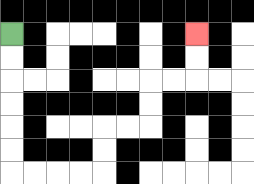{'start': '[0, 1]', 'end': '[8, 1]', 'path_directions': 'D,D,D,D,D,D,R,R,R,R,U,U,R,R,U,U,R,R,U,U', 'path_coordinates': '[[0, 1], [0, 2], [0, 3], [0, 4], [0, 5], [0, 6], [0, 7], [1, 7], [2, 7], [3, 7], [4, 7], [4, 6], [4, 5], [5, 5], [6, 5], [6, 4], [6, 3], [7, 3], [8, 3], [8, 2], [8, 1]]'}